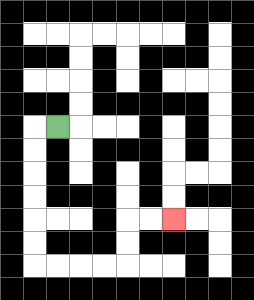{'start': '[2, 5]', 'end': '[7, 9]', 'path_directions': 'L,D,D,D,D,D,D,R,R,R,R,U,U,R,R', 'path_coordinates': '[[2, 5], [1, 5], [1, 6], [1, 7], [1, 8], [1, 9], [1, 10], [1, 11], [2, 11], [3, 11], [4, 11], [5, 11], [5, 10], [5, 9], [6, 9], [7, 9]]'}